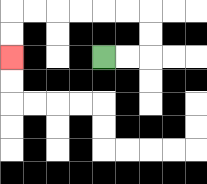{'start': '[4, 2]', 'end': '[0, 2]', 'path_directions': 'R,R,U,U,L,L,L,L,L,L,D,D', 'path_coordinates': '[[4, 2], [5, 2], [6, 2], [6, 1], [6, 0], [5, 0], [4, 0], [3, 0], [2, 0], [1, 0], [0, 0], [0, 1], [0, 2]]'}